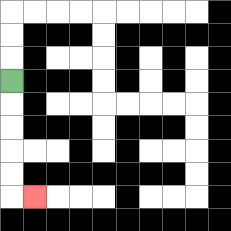{'start': '[0, 3]', 'end': '[1, 8]', 'path_directions': 'D,D,D,D,D,R', 'path_coordinates': '[[0, 3], [0, 4], [0, 5], [0, 6], [0, 7], [0, 8], [1, 8]]'}